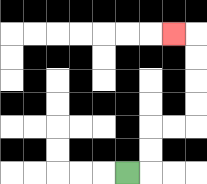{'start': '[5, 7]', 'end': '[7, 1]', 'path_directions': 'R,U,U,R,R,U,U,U,U,L', 'path_coordinates': '[[5, 7], [6, 7], [6, 6], [6, 5], [7, 5], [8, 5], [8, 4], [8, 3], [8, 2], [8, 1], [7, 1]]'}